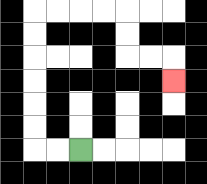{'start': '[3, 6]', 'end': '[7, 3]', 'path_directions': 'L,L,U,U,U,U,U,U,R,R,R,R,D,D,R,R,D', 'path_coordinates': '[[3, 6], [2, 6], [1, 6], [1, 5], [1, 4], [1, 3], [1, 2], [1, 1], [1, 0], [2, 0], [3, 0], [4, 0], [5, 0], [5, 1], [5, 2], [6, 2], [7, 2], [7, 3]]'}